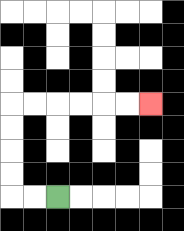{'start': '[2, 8]', 'end': '[6, 4]', 'path_directions': 'L,L,U,U,U,U,R,R,R,R,R,R', 'path_coordinates': '[[2, 8], [1, 8], [0, 8], [0, 7], [0, 6], [0, 5], [0, 4], [1, 4], [2, 4], [3, 4], [4, 4], [5, 4], [6, 4]]'}